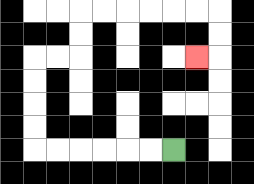{'start': '[7, 6]', 'end': '[8, 2]', 'path_directions': 'L,L,L,L,L,L,U,U,U,U,R,R,U,U,R,R,R,R,R,R,D,D,L', 'path_coordinates': '[[7, 6], [6, 6], [5, 6], [4, 6], [3, 6], [2, 6], [1, 6], [1, 5], [1, 4], [1, 3], [1, 2], [2, 2], [3, 2], [3, 1], [3, 0], [4, 0], [5, 0], [6, 0], [7, 0], [8, 0], [9, 0], [9, 1], [9, 2], [8, 2]]'}